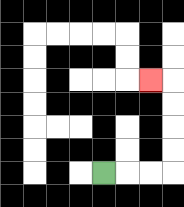{'start': '[4, 7]', 'end': '[6, 3]', 'path_directions': 'R,R,R,U,U,U,U,L', 'path_coordinates': '[[4, 7], [5, 7], [6, 7], [7, 7], [7, 6], [7, 5], [7, 4], [7, 3], [6, 3]]'}